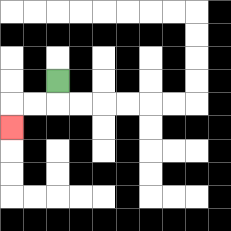{'start': '[2, 3]', 'end': '[0, 5]', 'path_directions': 'D,L,L,D', 'path_coordinates': '[[2, 3], [2, 4], [1, 4], [0, 4], [0, 5]]'}